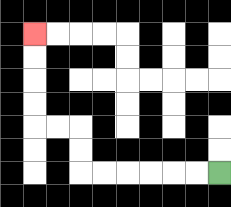{'start': '[9, 7]', 'end': '[1, 1]', 'path_directions': 'L,L,L,L,L,L,U,U,L,L,U,U,U,U', 'path_coordinates': '[[9, 7], [8, 7], [7, 7], [6, 7], [5, 7], [4, 7], [3, 7], [3, 6], [3, 5], [2, 5], [1, 5], [1, 4], [1, 3], [1, 2], [1, 1]]'}